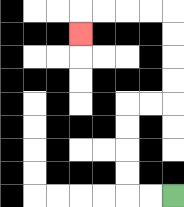{'start': '[7, 8]', 'end': '[3, 1]', 'path_directions': 'L,L,U,U,U,U,R,R,U,U,U,U,L,L,L,L,D', 'path_coordinates': '[[7, 8], [6, 8], [5, 8], [5, 7], [5, 6], [5, 5], [5, 4], [6, 4], [7, 4], [7, 3], [7, 2], [7, 1], [7, 0], [6, 0], [5, 0], [4, 0], [3, 0], [3, 1]]'}